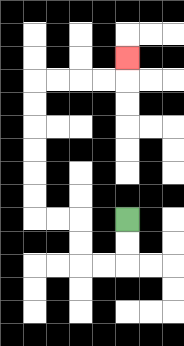{'start': '[5, 9]', 'end': '[5, 2]', 'path_directions': 'D,D,L,L,U,U,L,L,U,U,U,U,U,U,R,R,R,R,U', 'path_coordinates': '[[5, 9], [5, 10], [5, 11], [4, 11], [3, 11], [3, 10], [3, 9], [2, 9], [1, 9], [1, 8], [1, 7], [1, 6], [1, 5], [1, 4], [1, 3], [2, 3], [3, 3], [4, 3], [5, 3], [5, 2]]'}